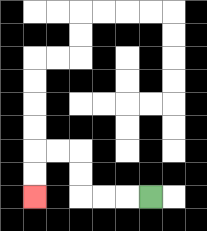{'start': '[6, 8]', 'end': '[1, 8]', 'path_directions': 'L,L,L,U,U,L,L,D,D', 'path_coordinates': '[[6, 8], [5, 8], [4, 8], [3, 8], [3, 7], [3, 6], [2, 6], [1, 6], [1, 7], [1, 8]]'}